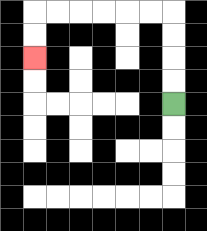{'start': '[7, 4]', 'end': '[1, 2]', 'path_directions': 'U,U,U,U,L,L,L,L,L,L,D,D', 'path_coordinates': '[[7, 4], [7, 3], [7, 2], [7, 1], [7, 0], [6, 0], [5, 0], [4, 0], [3, 0], [2, 0], [1, 0], [1, 1], [1, 2]]'}